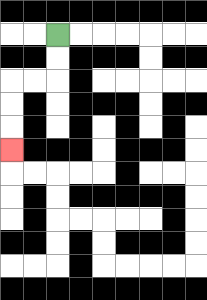{'start': '[2, 1]', 'end': '[0, 6]', 'path_directions': 'D,D,L,L,D,D,D', 'path_coordinates': '[[2, 1], [2, 2], [2, 3], [1, 3], [0, 3], [0, 4], [0, 5], [0, 6]]'}